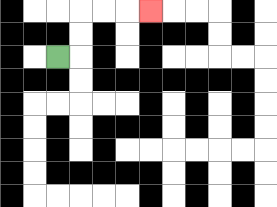{'start': '[2, 2]', 'end': '[6, 0]', 'path_directions': 'R,U,U,R,R,R', 'path_coordinates': '[[2, 2], [3, 2], [3, 1], [3, 0], [4, 0], [5, 0], [6, 0]]'}